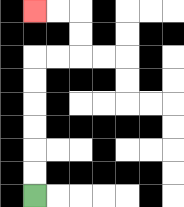{'start': '[1, 8]', 'end': '[1, 0]', 'path_directions': 'U,U,U,U,U,U,R,R,U,U,L,L', 'path_coordinates': '[[1, 8], [1, 7], [1, 6], [1, 5], [1, 4], [1, 3], [1, 2], [2, 2], [3, 2], [3, 1], [3, 0], [2, 0], [1, 0]]'}